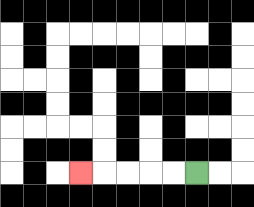{'start': '[8, 7]', 'end': '[3, 7]', 'path_directions': 'L,L,L,L,L', 'path_coordinates': '[[8, 7], [7, 7], [6, 7], [5, 7], [4, 7], [3, 7]]'}